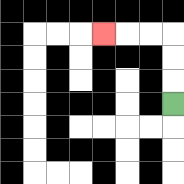{'start': '[7, 4]', 'end': '[4, 1]', 'path_directions': 'U,U,U,L,L,L', 'path_coordinates': '[[7, 4], [7, 3], [7, 2], [7, 1], [6, 1], [5, 1], [4, 1]]'}